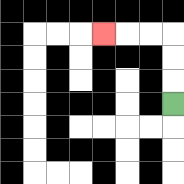{'start': '[7, 4]', 'end': '[4, 1]', 'path_directions': 'U,U,U,L,L,L', 'path_coordinates': '[[7, 4], [7, 3], [7, 2], [7, 1], [6, 1], [5, 1], [4, 1]]'}